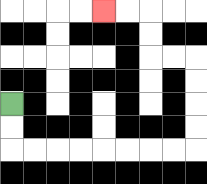{'start': '[0, 4]', 'end': '[4, 0]', 'path_directions': 'D,D,R,R,R,R,R,R,R,R,U,U,U,U,L,L,U,U,L,L', 'path_coordinates': '[[0, 4], [0, 5], [0, 6], [1, 6], [2, 6], [3, 6], [4, 6], [5, 6], [6, 6], [7, 6], [8, 6], [8, 5], [8, 4], [8, 3], [8, 2], [7, 2], [6, 2], [6, 1], [6, 0], [5, 0], [4, 0]]'}